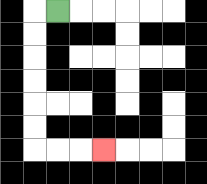{'start': '[2, 0]', 'end': '[4, 6]', 'path_directions': 'L,D,D,D,D,D,D,R,R,R', 'path_coordinates': '[[2, 0], [1, 0], [1, 1], [1, 2], [1, 3], [1, 4], [1, 5], [1, 6], [2, 6], [3, 6], [4, 6]]'}